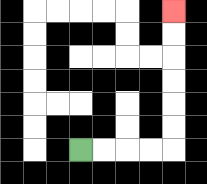{'start': '[3, 6]', 'end': '[7, 0]', 'path_directions': 'R,R,R,R,U,U,U,U,U,U', 'path_coordinates': '[[3, 6], [4, 6], [5, 6], [6, 6], [7, 6], [7, 5], [7, 4], [7, 3], [7, 2], [7, 1], [7, 0]]'}